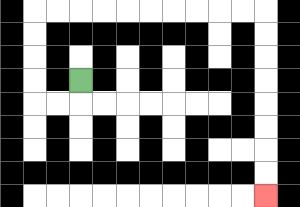{'start': '[3, 3]', 'end': '[11, 8]', 'path_directions': 'D,L,L,U,U,U,U,R,R,R,R,R,R,R,R,R,R,D,D,D,D,D,D,D,D', 'path_coordinates': '[[3, 3], [3, 4], [2, 4], [1, 4], [1, 3], [1, 2], [1, 1], [1, 0], [2, 0], [3, 0], [4, 0], [5, 0], [6, 0], [7, 0], [8, 0], [9, 0], [10, 0], [11, 0], [11, 1], [11, 2], [11, 3], [11, 4], [11, 5], [11, 6], [11, 7], [11, 8]]'}